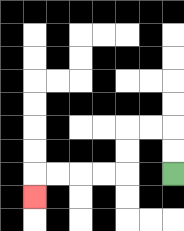{'start': '[7, 7]', 'end': '[1, 8]', 'path_directions': 'U,U,L,L,D,D,L,L,L,L,D', 'path_coordinates': '[[7, 7], [7, 6], [7, 5], [6, 5], [5, 5], [5, 6], [5, 7], [4, 7], [3, 7], [2, 7], [1, 7], [1, 8]]'}